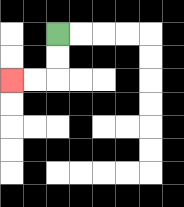{'start': '[2, 1]', 'end': '[0, 3]', 'path_directions': 'D,D,L,L', 'path_coordinates': '[[2, 1], [2, 2], [2, 3], [1, 3], [0, 3]]'}